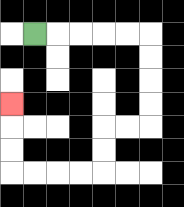{'start': '[1, 1]', 'end': '[0, 4]', 'path_directions': 'R,R,R,R,R,D,D,D,D,L,L,D,D,L,L,L,L,U,U,U', 'path_coordinates': '[[1, 1], [2, 1], [3, 1], [4, 1], [5, 1], [6, 1], [6, 2], [6, 3], [6, 4], [6, 5], [5, 5], [4, 5], [4, 6], [4, 7], [3, 7], [2, 7], [1, 7], [0, 7], [0, 6], [0, 5], [0, 4]]'}